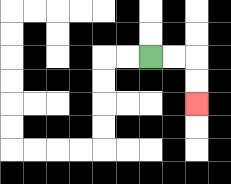{'start': '[6, 2]', 'end': '[8, 4]', 'path_directions': 'R,R,D,D', 'path_coordinates': '[[6, 2], [7, 2], [8, 2], [8, 3], [8, 4]]'}